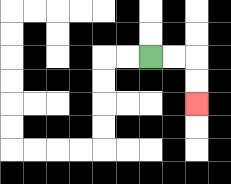{'start': '[6, 2]', 'end': '[8, 4]', 'path_directions': 'R,R,D,D', 'path_coordinates': '[[6, 2], [7, 2], [8, 2], [8, 3], [8, 4]]'}